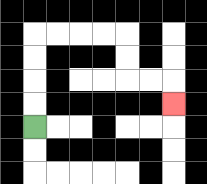{'start': '[1, 5]', 'end': '[7, 4]', 'path_directions': 'U,U,U,U,R,R,R,R,D,D,R,R,D', 'path_coordinates': '[[1, 5], [1, 4], [1, 3], [1, 2], [1, 1], [2, 1], [3, 1], [4, 1], [5, 1], [5, 2], [5, 3], [6, 3], [7, 3], [7, 4]]'}